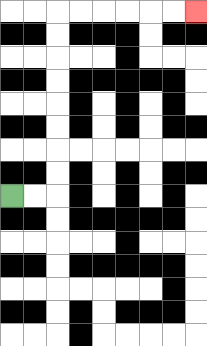{'start': '[0, 8]', 'end': '[8, 0]', 'path_directions': 'R,R,U,U,U,U,U,U,U,U,R,R,R,R,R,R', 'path_coordinates': '[[0, 8], [1, 8], [2, 8], [2, 7], [2, 6], [2, 5], [2, 4], [2, 3], [2, 2], [2, 1], [2, 0], [3, 0], [4, 0], [5, 0], [6, 0], [7, 0], [8, 0]]'}